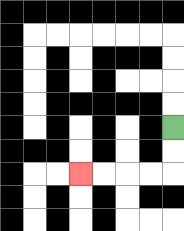{'start': '[7, 5]', 'end': '[3, 7]', 'path_directions': 'D,D,L,L,L,L', 'path_coordinates': '[[7, 5], [7, 6], [7, 7], [6, 7], [5, 7], [4, 7], [3, 7]]'}